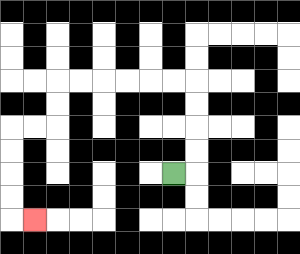{'start': '[7, 7]', 'end': '[1, 9]', 'path_directions': 'R,U,U,U,U,L,L,L,L,L,L,D,D,L,L,D,D,D,D,R', 'path_coordinates': '[[7, 7], [8, 7], [8, 6], [8, 5], [8, 4], [8, 3], [7, 3], [6, 3], [5, 3], [4, 3], [3, 3], [2, 3], [2, 4], [2, 5], [1, 5], [0, 5], [0, 6], [0, 7], [0, 8], [0, 9], [1, 9]]'}